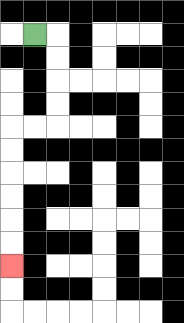{'start': '[1, 1]', 'end': '[0, 11]', 'path_directions': 'R,D,D,D,D,L,L,D,D,D,D,D,D', 'path_coordinates': '[[1, 1], [2, 1], [2, 2], [2, 3], [2, 4], [2, 5], [1, 5], [0, 5], [0, 6], [0, 7], [0, 8], [0, 9], [0, 10], [0, 11]]'}